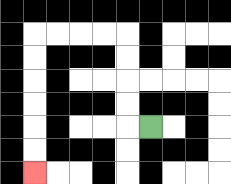{'start': '[6, 5]', 'end': '[1, 7]', 'path_directions': 'L,U,U,U,U,L,L,L,L,D,D,D,D,D,D', 'path_coordinates': '[[6, 5], [5, 5], [5, 4], [5, 3], [5, 2], [5, 1], [4, 1], [3, 1], [2, 1], [1, 1], [1, 2], [1, 3], [1, 4], [1, 5], [1, 6], [1, 7]]'}